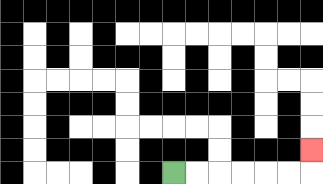{'start': '[7, 7]', 'end': '[13, 6]', 'path_directions': 'R,R,R,R,R,R,U', 'path_coordinates': '[[7, 7], [8, 7], [9, 7], [10, 7], [11, 7], [12, 7], [13, 7], [13, 6]]'}